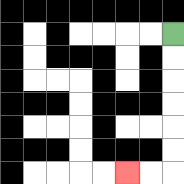{'start': '[7, 1]', 'end': '[5, 7]', 'path_directions': 'D,D,D,D,D,D,L,L', 'path_coordinates': '[[7, 1], [7, 2], [7, 3], [7, 4], [7, 5], [7, 6], [7, 7], [6, 7], [5, 7]]'}